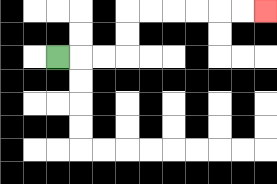{'start': '[2, 2]', 'end': '[11, 0]', 'path_directions': 'R,R,R,U,U,R,R,R,R,R,R', 'path_coordinates': '[[2, 2], [3, 2], [4, 2], [5, 2], [5, 1], [5, 0], [6, 0], [7, 0], [8, 0], [9, 0], [10, 0], [11, 0]]'}